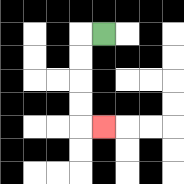{'start': '[4, 1]', 'end': '[4, 5]', 'path_directions': 'L,D,D,D,D,R', 'path_coordinates': '[[4, 1], [3, 1], [3, 2], [3, 3], [3, 4], [3, 5], [4, 5]]'}